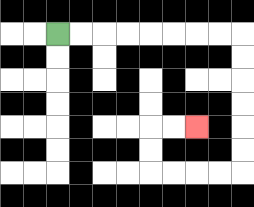{'start': '[2, 1]', 'end': '[8, 5]', 'path_directions': 'R,R,R,R,R,R,R,R,D,D,D,D,D,D,L,L,L,L,U,U,R,R', 'path_coordinates': '[[2, 1], [3, 1], [4, 1], [5, 1], [6, 1], [7, 1], [8, 1], [9, 1], [10, 1], [10, 2], [10, 3], [10, 4], [10, 5], [10, 6], [10, 7], [9, 7], [8, 7], [7, 7], [6, 7], [6, 6], [6, 5], [7, 5], [8, 5]]'}